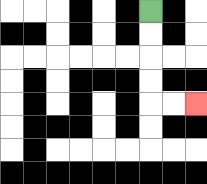{'start': '[6, 0]', 'end': '[8, 4]', 'path_directions': 'D,D,D,D,R,R', 'path_coordinates': '[[6, 0], [6, 1], [6, 2], [6, 3], [6, 4], [7, 4], [8, 4]]'}